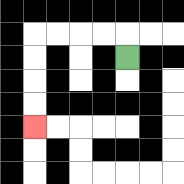{'start': '[5, 2]', 'end': '[1, 5]', 'path_directions': 'U,L,L,L,L,D,D,D,D', 'path_coordinates': '[[5, 2], [5, 1], [4, 1], [3, 1], [2, 1], [1, 1], [1, 2], [1, 3], [1, 4], [1, 5]]'}